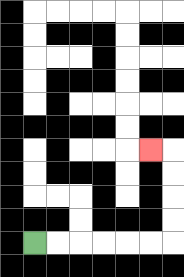{'start': '[1, 10]', 'end': '[6, 6]', 'path_directions': 'R,R,R,R,R,R,U,U,U,U,L', 'path_coordinates': '[[1, 10], [2, 10], [3, 10], [4, 10], [5, 10], [6, 10], [7, 10], [7, 9], [7, 8], [7, 7], [7, 6], [6, 6]]'}